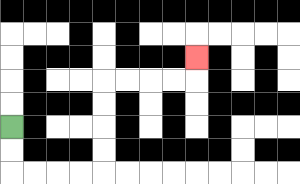{'start': '[0, 5]', 'end': '[8, 2]', 'path_directions': 'D,D,R,R,R,R,U,U,U,U,R,R,R,R,U', 'path_coordinates': '[[0, 5], [0, 6], [0, 7], [1, 7], [2, 7], [3, 7], [4, 7], [4, 6], [4, 5], [4, 4], [4, 3], [5, 3], [6, 3], [7, 3], [8, 3], [8, 2]]'}